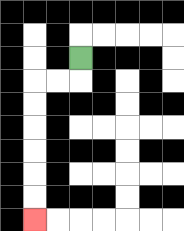{'start': '[3, 2]', 'end': '[1, 9]', 'path_directions': 'D,L,L,D,D,D,D,D,D', 'path_coordinates': '[[3, 2], [3, 3], [2, 3], [1, 3], [1, 4], [1, 5], [1, 6], [1, 7], [1, 8], [1, 9]]'}